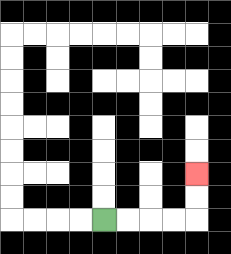{'start': '[4, 9]', 'end': '[8, 7]', 'path_directions': 'R,R,R,R,U,U', 'path_coordinates': '[[4, 9], [5, 9], [6, 9], [7, 9], [8, 9], [8, 8], [8, 7]]'}